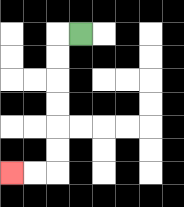{'start': '[3, 1]', 'end': '[0, 7]', 'path_directions': 'L,D,D,D,D,D,D,L,L', 'path_coordinates': '[[3, 1], [2, 1], [2, 2], [2, 3], [2, 4], [2, 5], [2, 6], [2, 7], [1, 7], [0, 7]]'}